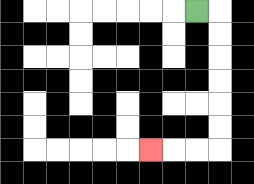{'start': '[8, 0]', 'end': '[6, 6]', 'path_directions': 'R,D,D,D,D,D,D,L,L,L', 'path_coordinates': '[[8, 0], [9, 0], [9, 1], [9, 2], [9, 3], [9, 4], [9, 5], [9, 6], [8, 6], [7, 6], [6, 6]]'}